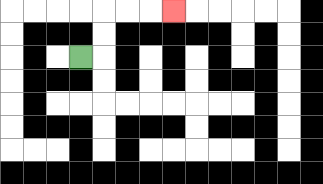{'start': '[3, 2]', 'end': '[7, 0]', 'path_directions': 'R,U,U,R,R,R', 'path_coordinates': '[[3, 2], [4, 2], [4, 1], [4, 0], [5, 0], [6, 0], [7, 0]]'}